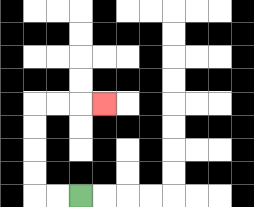{'start': '[3, 8]', 'end': '[4, 4]', 'path_directions': 'L,L,U,U,U,U,R,R,R', 'path_coordinates': '[[3, 8], [2, 8], [1, 8], [1, 7], [1, 6], [1, 5], [1, 4], [2, 4], [3, 4], [4, 4]]'}